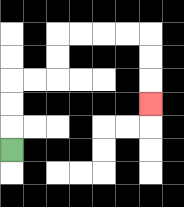{'start': '[0, 6]', 'end': '[6, 4]', 'path_directions': 'U,U,U,R,R,U,U,R,R,R,R,D,D,D', 'path_coordinates': '[[0, 6], [0, 5], [0, 4], [0, 3], [1, 3], [2, 3], [2, 2], [2, 1], [3, 1], [4, 1], [5, 1], [6, 1], [6, 2], [6, 3], [6, 4]]'}